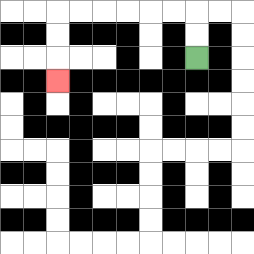{'start': '[8, 2]', 'end': '[2, 3]', 'path_directions': 'U,U,L,L,L,L,L,L,D,D,D', 'path_coordinates': '[[8, 2], [8, 1], [8, 0], [7, 0], [6, 0], [5, 0], [4, 0], [3, 0], [2, 0], [2, 1], [2, 2], [2, 3]]'}